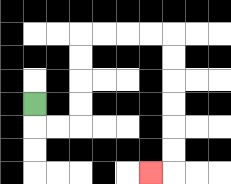{'start': '[1, 4]', 'end': '[6, 7]', 'path_directions': 'D,R,R,U,U,U,U,R,R,R,R,D,D,D,D,D,D,L', 'path_coordinates': '[[1, 4], [1, 5], [2, 5], [3, 5], [3, 4], [3, 3], [3, 2], [3, 1], [4, 1], [5, 1], [6, 1], [7, 1], [7, 2], [7, 3], [7, 4], [7, 5], [7, 6], [7, 7], [6, 7]]'}